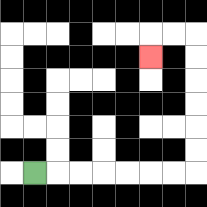{'start': '[1, 7]', 'end': '[6, 2]', 'path_directions': 'R,R,R,R,R,R,R,U,U,U,U,U,U,L,L,D', 'path_coordinates': '[[1, 7], [2, 7], [3, 7], [4, 7], [5, 7], [6, 7], [7, 7], [8, 7], [8, 6], [8, 5], [8, 4], [8, 3], [8, 2], [8, 1], [7, 1], [6, 1], [6, 2]]'}